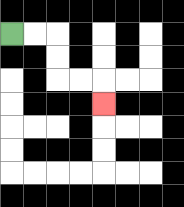{'start': '[0, 1]', 'end': '[4, 4]', 'path_directions': 'R,R,D,D,R,R,D', 'path_coordinates': '[[0, 1], [1, 1], [2, 1], [2, 2], [2, 3], [3, 3], [4, 3], [4, 4]]'}